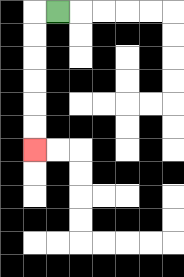{'start': '[2, 0]', 'end': '[1, 6]', 'path_directions': 'L,D,D,D,D,D,D', 'path_coordinates': '[[2, 0], [1, 0], [1, 1], [1, 2], [1, 3], [1, 4], [1, 5], [1, 6]]'}